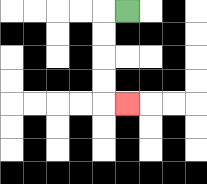{'start': '[5, 0]', 'end': '[5, 4]', 'path_directions': 'L,D,D,D,D,R', 'path_coordinates': '[[5, 0], [4, 0], [4, 1], [4, 2], [4, 3], [4, 4], [5, 4]]'}